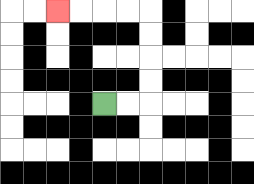{'start': '[4, 4]', 'end': '[2, 0]', 'path_directions': 'R,R,U,U,U,U,L,L,L,L', 'path_coordinates': '[[4, 4], [5, 4], [6, 4], [6, 3], [6, 2], [6, 1], [6, 0], [5, 0], [4, 0], [3, 0], [2, 0]]'}